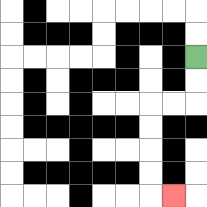{'start': '[8, 2]', 'end': '[7, 8]', 'path_directions': 'D,D,L,L,D,D,D,D,R', 'path_coordinates': '[[8, 2], [8, 3], [8, 4], [7, 4], [6, 4], [6, 5], [6, 6], [6, 7], [6, 8], [7, 8]]'}